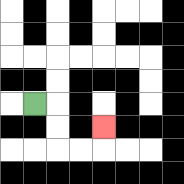{'start': '[1, 4]', 'end': '[4, 5]', 'path_directions': 'R,D,D,R,R,U', 'path_coordinates': '[[1, 4], [2, 4], [2, 5], [2, 6], [3, 6], [4, 6], [4, 5]]'}